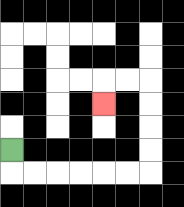{'start': '[0, 6]', 'end': '[4, 4]', 'path_directions': 'D,R,R,R,R,R,R,U,U,U,U,L,L,D', 'path_coordinates': '[[0, 6], [0, 7], [1, 7], [2, 7], [3, 7], [4, 7], [5, 7], [6, 7], [6, 6], [6, 5], [6, 4], [6, 3], [5, 3], [4, 3], [4, 4]]'}